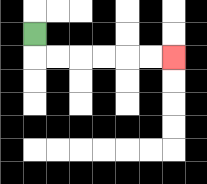{'start': '[1, 1]', 'end': '[7, 2]', 'path_directions': 'D,R,R,R,R,R,R', 'path_coordinates': '[[1, 1], [1, 2], [2, 2], [3, 2], [4, 2], [5, 2], [6, 2], [7, 2]]'}